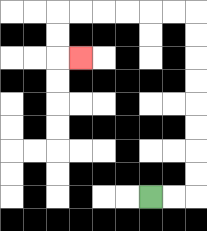{'start': '[6, 8]', 'end': '[3, 2]', 'path_directions': 'R,R,U,U,U,U,U,U,U,U,L,L,L,L,L,L,D,D,R', 'path_coordinates': '[[6, 8], [7, 8], [8, 8], [8, 7], [8, 6], [8, 5], [8, 4], [8, 3], [8, 2], [8, 1], [8, 0], [7, 0], [6, 0], [5, 0], [4, 0], [3, 0], [2, 0], [2, 1], [2, 2], [3, 2]]'}